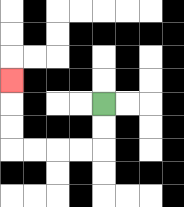{'start': '[4, 4]', 'end': '[0, 3]', 'path_directions': 'D,D,L,L,L,L,U,U,U', 'path_coordinates': '[[4, 4], [4, 5], [4, 6], [3, 6], [2, 6], [1, 6], [0, 6], [0, 5], [0, 4], [0, 3]]'}